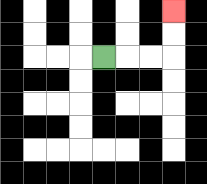{'start': '[4, 2]', 'end': '[7, 0]', 'path_directions': 'R,R,R,U,U', 'path_coordinates': '[[4, 2], [5, 2], [6, 2], [7, 2], [7, 1], [7, 0]]'}